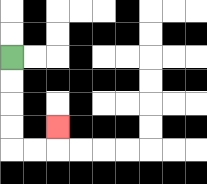{'start': '[0, 2]', 'end': '[2, 5]', 'path_directions': 'D,D,D,D,R,R,U', 'path_coordinates': '[[0, 2], [0, 3], [0, 4], [0, 5], [0, 6], [1, 6], [2, 6], [2, 5]]'}